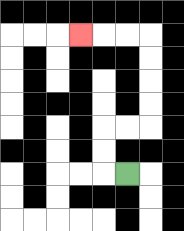{'start': '[5, 7]', 'end': '[3, 1]', 'path_directions': 'L,U,U,R,R,U,U,U,U,L,L,L', 'path_coordinates': '[[5, 7], [4, 7], [4, 6], [4, 5], [5, 5], [6, 5], [6, 4], [6, 3], [6, 2], [6, 1], [5, 1], [4, 1], [3, 1]]'}